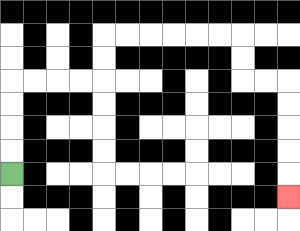{'start': '[0, 7]', 'end': '[12, 8]', 'path_directions': 'U,U,U,U,R,R,R,R,U,U,R,R,R,R,R,R,D,D,R,R,D,D,D,D,D', 'path_coordinates': '[[0, 7], [0, 6], [0, 5], [0, 4], [0, 3], [1, 3], [2, 3], [3, 3], [4, 3], [4, 2], [4, 1], [5, 1], [6, 1], [7, 1], [8, 1], [9, 1], [10, 1], [10, 2], [10, 3], [11, 3], [12, 3], [12, 4], [12, 5], [12, 6], [12, 7], [12, 8]]'}